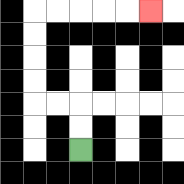{'start': '[3, 6]', 'end': '[6, 0]', 'path_directions': 'U,U,L,L,U,U,U,U,R,R,R,R,R', 'path_coordinates': '[[3, 6], [3, 5], [3, 4], [2, 4], [1, 4], [1, 3], [1, 2], [1, 1], [1, 0], [2, 0], [3, 0], [4, 0], [5, 0], [6, 0]]'}